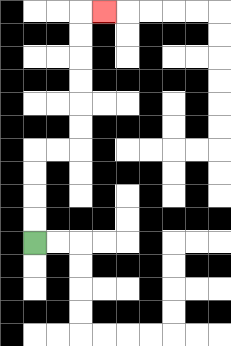{'start': '[1, 10]', 'end': '[4, 0]', 'path_directions': 'U,U,U,U,R,R,U,U,U,U,U,U,R', 'path_coordinates': '[[1, 10], [1, 9], [1, 8], [1, 7], [1, 6], [2, 6], [3, 6], [3, 5], [3, 4], [3, 3], [3, 2], [3, 1], [3, 0], [4, 0]]'}